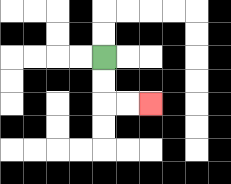{'start': '[4, 2]', 'end': '[6, 4]', 'path_directions': 'D,D,R,R', 'path_coordinates': '[[4, 2], [4, 3], [4, 4], [5, 4], [6, 4]]'}